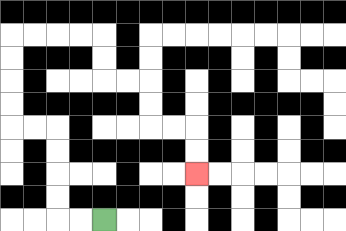{'start': '[4, 9]', 'end': '[8, 7]', 'path_directions': 'L,L,U,U,U,U,L,L,U,U,U,U,R,R,R,R,D,D,R,R,D,D,R,R,D,D', 'path_coordinates': '[[4, 9], [3, 9], [2, 9], [2, 8], [2, 7], [2, 6], [2, 5], [1, 5], [0, 5], [0, 4], [0, 3], [0, 2], [0, 1], [1, 1], [2, 1], [3, 1], [4, 1], [4, 2], [4, 3], [5, 3], [6, 3], [6, 4], [6, 5], [7, 5], [8, 5], [8, 6], [8, 7]]'}